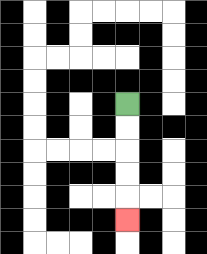{'start': '[5, 4]', 'end': '[5, 9]', 'path_directions': 'D,D,D,D,D', 'path_coordinates': '[[5, 4], [5, 5], [5, 6], [5, 7], [5, 8], [5, 9]]'}